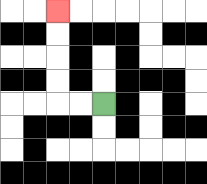{'start': '[4, 4]', 'end': '[2, 0]', 'path_directions': 'L,L,U,U,U,U', 'path_coordinates': '[[4, 4], [3, 4], [2, 4], [2, 3], [2, 2], [2, 1], [2, 0]]'}